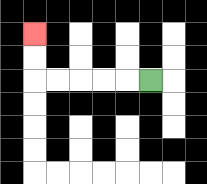{'start': '[6, 3]', 'end': '[1, 1]', 'path_directions': 'L,L,L,L,L,U,U', 'path_coordinates': '[[6, 3], [5, 3], [4, 3], [3, 3], [2, 3], [1, 3], [1, 2], [1, 1]]'}